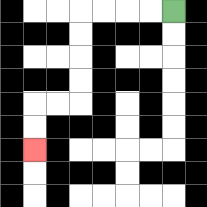{'start': '[7, 0]', 'end': '[1, 6]', 'path_directions': 'L,L,L,L,D,D,D,D,L,L,D,D', 'path_coordinates': '[[7, 0], [6, 0], [5, 0], [4, 0], [3, 0], [3, 1], [3, 2], [3, 3], [3, 4], [2, 4], [1, 4], [1, 5], [1, 6]]'}